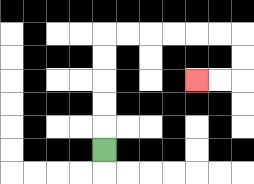{'start': '[4, 6]', 'end': '[8, 3]', 'path_directions': 'U,U,U,U,U,R,R,R,R,R,R,D,D,L,L', 'path_coordinates': '[[4, 6], [4, 5], [4, 4], [4, 3], [4, 2], [4, 1], [5, 1], [6, 1], [7, 1], [8, 1], [9, 1], [10, 1], [10, 2], [10, 3], [9, 3], [8, 3]]'}